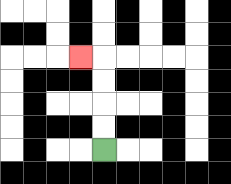{'start': '[4, 6]', 'end': '[3, 2]', 'path_directions': 'U,U,U,U,L', 'path_coordinates': '[[4, 6], [4, 5], [4, 4], [4, 3], [4, 2], [3, 2]]'}